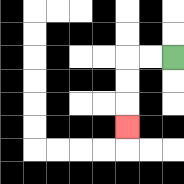{'start': '[7, 2]', 'end': '[5, 5]', 'path_directions': 'L,L,D,D,D', 'path_coordinates': '[[7, 2], [6, 2], [5, 2], [5, 3], [5, 4], [5, 5]]'}